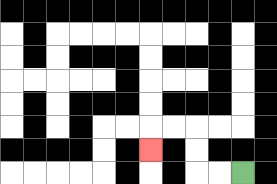{'start': '[10, 7]', 'end': '[6, 6]', 'path_directions': 'L,L,U,U,L,L,D', 'path_coordinates': '[[10, 7], [9, 7], [8, 7], [8, 6], [8, 5], [7, 5], [6, 5], [6, 6]]'}